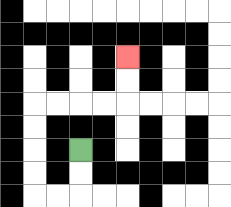{'start': '[3, 6]', 'end': '[5, 2]', 'path_directions': 'D,D,L,L,U,U,U,U,R,R,R,R,U,U', 'path_coordinates': '[[3, 6], [3, 7], [3, 8], [2, 8], [1, 8], [1, 7], [1, 6], [1, 5], [1, 4], [2, 4], [3, 4], [4, 4], [5, 4], [5, 3], [5, 2]]'}